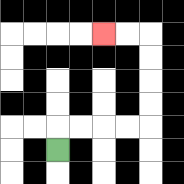{'start': '[2, 6]', 'end': '[4, 1]', 'path_directions': 'U,R,R,R,R,U,U,U,U,L,L', 'path_coordinates': '[[2, 6], [2, 5], [3, 5], [4, 5], [5, 5], [6, 5], [6, 4], [6, 3], [6, 2], [6, 1], [5, 1], [4, 1]]'}